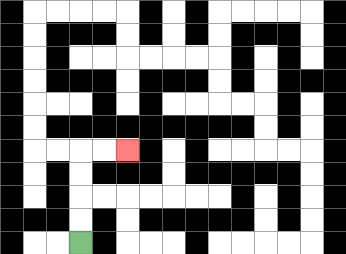{'start': '[3, 10]', 'end': '[5, 6]', 'path_directions': 'U,U,U,U,R,R', 'path_coordinates': '[[3, 10], [3, 9], [3, 8], [3, 7], [3, 6], [4, 6], [5, 6]]'}